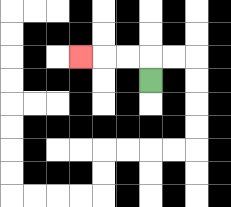{'start': '[6, 3]', 'end': '[3, 2]', 'path_directions': 'U,L,L,L', 'path_coordinates': '[[6, 3], [6, 2], [5, 2], [4, 2], [3, 2]]'}